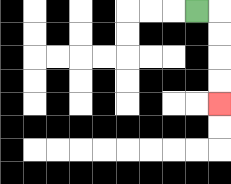{'start': '[8, 0]', 'end': '[9, 4]', 'path_directions': 'R,D,D,D,D', 'path_coordinates': '[[8, 0], [9, 0], [9, 1], [9, 2], [9, 3], [9, 4]]'}